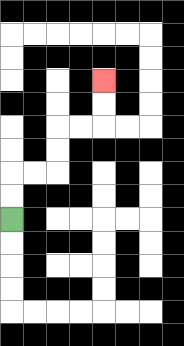{'start': '[0, 9]', 'end': '[4, 3]', 'path_directions': 'U,U,R,R,U,U,R,R,U,U', 'path_coordinates': '[[0, 9], [0, 8], [0, 7], [1, 7], [2, 7], [2, 6], [2, 5], [3, 5], [4, 5], [4, 4], [4, 3]]'}